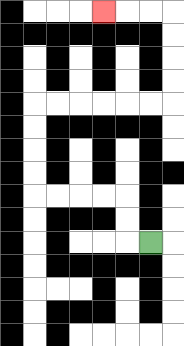{'start': '[6, 10]', 'end': '[4, 0]', 'path_directions': 'L,U,U,L,L,L,L,U,U,U,U,R,R,R,R,R,R,U,U,U,U,L,L,L', 'path_coordinates': '[[6, 10], [5, 10], [5, 9], [5, 8], [4, 8], [3, 8], [2, 8], [1, 8], [1, 7], [1, 6], [1, 5], [1, 4], [2, 4], [3, 4], [4, 4], [5, 4], [6, 4], [7, 4], [7, 3], [7, 2], [7, 1], [7, 0], [6, 0], [5, 0], [4, 0]]'}